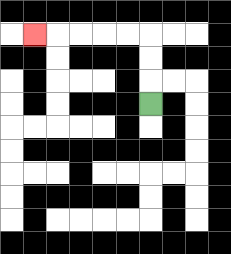{'start': '[6, 4]', 'end': '[1, 1]', 'path_directions': 'U,U,U,L,L,L,L,L', 'path_coordinates': '[[6, 4], [6, 3], [6, 2], [6, 1], [5, 1], [4, 1], [3, 1], [2, 1], [1, 1]]'}